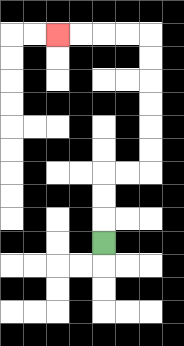{'start': '[4, 10]', 'end': '[2, 1]', 'path_directions': 'U,U,U,R,R,U,U,U,U,U,U,L,L,L,L', 'path_coordinates': '[[4, 10], [4, 9], [4, 8], [4, 7], [5, 7], [6, 7], [6, 6], [6, 5], [6, 4], [6, 3], [6, 2], [6, 1], [5, 1], [4, 1], [3, 1], [2, 1]]'}